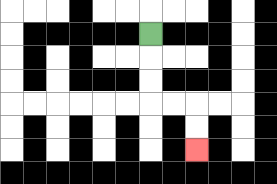{'start': '[6, 1]', 'end': '[8, 6]', 'path_directions': 'D,D,D,R,R,D,D', 'path_coordinates': '[[6, 1], [6, 2], [6, 3], [6, 4], [7, 4], [8, 4], [8, 5], [8, 6]]'}